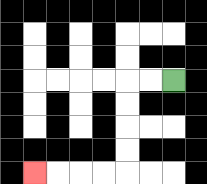{'start': '[7, 3]', 'end': '[1, 7]', 'path_directions': 'L,L,D,D,D,D,L,L,L,L', 'path_coordinates': '[[7, 3], [6, 3], [5, 3], [5, 4], [5, 5], [5, 6], [5, 7], [4, 7], [3, 7], [2, 7], [1, 7]]'}